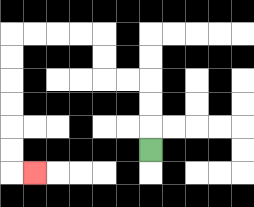{'start': '[6, 6]', 'end': '[1, 7]', 'path_directions': 'U,U,U,L,L,U,U,L,L,L,L,D,D,D,D,D,D,R', 'path_coordinates': '[[6, 6], [6, 5], [6, 4], [6, 3], [5, 3], [4, 3], [4, 2], [4, 1], [3, 1], [2, 1], [1, 1], [0, 1], [0, 2], [0, 3], [0, 4], [0, 5], [0, 6], [0, 7], [1, 7]]'}